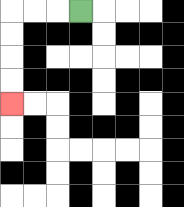{'start': '[3, 0]', 'end': '[0, 4]', 'path_directions': 'L,L,L,D,D,D,D', 'path_coordinates': '[[3, 0], [2, 0], [1, 0], [0, 0], [0, 1], [0, 2], [0, 3], [0, 4]]'}